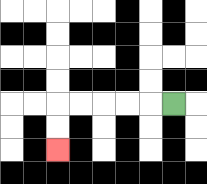{'start': '[7, 4]', 'end': '[2, 6]', 'path_directions': 'L,L,L,L,L,D,D', 'path_coordinates': '[[7, 4], [6, 4], [5, 4], [4, 4], [3, 4], [2, 4], [2, 5], [2, 6]]'}